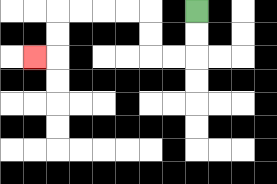{'start': '[8, 0]', 'end': '[1, 2]', 'path_directions': 'D,D,L,L,U,U,L,L,L,L,D,D,L', 'path_coordinates': '[[8, 0], [8, 1], [8, 2], [7, 2], [6, 2], [6, 1], [6, 0], [5, 0], [4, 0], [3, 0], [2, 0], [2, 1], [2, 2], [1, 2]]'}